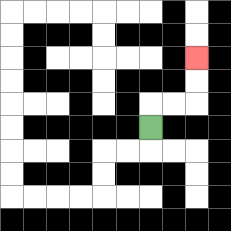{'start': '[6, 5]', 'end': '[8, 2]', 'path_directions': 'U,R,R,U,U', 'path_coordinates': '[[6, 5], [6, 4], [7, 4], [8, 4], [8, 3], [8, 2]]'}